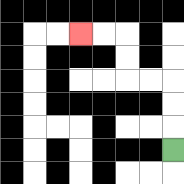{'start': '[7, 6]', 'end': '[3, 1]', 'path_directions': 'U,U,U,L,L,U,U,L,L', 'path_coordinates': '[[7, 6], [7, 5], [7, 4], [7, 3], [6, 3], [5, 3], [5, 2], [5, 1], [4, 1], [3, 1]]'}